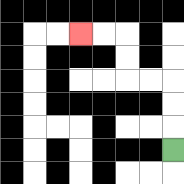{'start': '[7, 6]', 'end': '[3, 1]', 'path_directions': 'U,U,U,L,L,U,U,L,L', 'path_coordinates': '[[7, 6], [7, 5], [7, 4], [7, 3], [6, 3], [5, 3], [5, 2], [5, 1], [4, 1], [3, 1]]'}